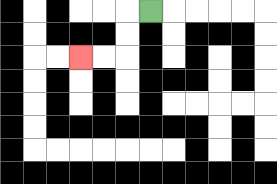{'start': '[6, 0]', 'end': '[3, 2]', 'path_directions': 'L,D,D,L,L', 'path_coordinates': '[[6, 0], [5, 0], [5, 1], [5, 2], [4, 2], [3, 2]]'}